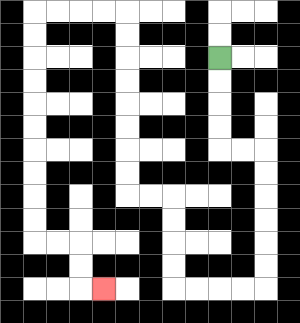{'start': '[9, 2]', 'end': '[4, 12]', 'path_directions': 'D,D,D,D,R,R,D,D,D,D,D,D,L,L,L,L,U,U,U,U,L,L,U,U,U,U,U,U,U,U,L,L,L,L,D,D,D,D,D,D,D,D,D,D,R,R,D,D,R', 'path_coordinates': '[[9, 2], [9, 3], [9, 4], [9, 5], [9, 6], [10, 6], [11, 6], [11, 7], [11, 8], [11, 9], [11, 10], [11, 11], [11, 12], [10, 12], [9, 12], [8, 12], [7, 12], [7, 11], [7, 10], [7, 9], [7, 8], [6, 8], [5, 8], [5, 7], [5, 6], [5, 5], [5, 4], [5, 3], [5, 2], [5, 1], [5, 0], [4, 0], [3, 0], [2, 0], [1, 0], [1, 1], [1, 2], [1, 3], [1, 4], [1, 5], [1, 6], [1, 7], [1, 8], [1, 9], [1, 10], [2, 10], [3, 10], [3, 11], [3, 12], [4, 12]]'}